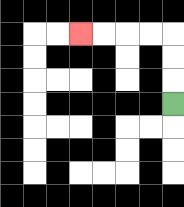{'start': '[7, 4]', 'end': '[3, 1]', 'path_directions': 'U,U,U,L,L,L,L', 'path_coordinates': '[[7, 4], [7, 3], [7, 2], [7, 1], [6, 1], [5, 1], [4, 1], [3, 1]]'}